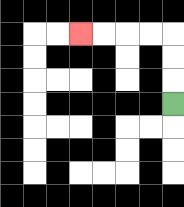{'start': '[7, 4]', 'end': '[3, 1]', 'path_directions': 'U,U,U,L,L,L,L', 'path_coordinates': '[[7, 4], [7, 3], [7, 2], [7, 1], [6, 1], [5, 1], [4, 1], [3, 1]]'}